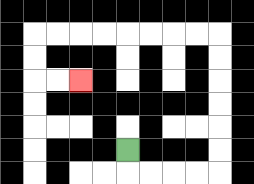{'start': '[5, 6]', 'end': '[3, 3]', 'path_directions': 'D,R,R,R,R,U,U,U,U,U,U,L,L,L,L,L,L,L,L,D,D,R,R', 'path_coordinates': '[[5, 6], [5, 7], [6, 7], [7, 7], [8, 7], [9, 7], [9, 6], [9, 5], [9, 4], [9, 3], [9, 2], [9, 1], [8, 1], [7, 1], [6, 1], [5, 1], [4, 1], [3, 1], [2, 1], [1, 1], [1, 2], [1, 3], [2, 3], [3, 3]]'}